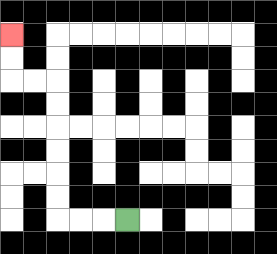{'start': '[5, 9]', 'end': '[0, 1]', 'path_directions': 'L,L,L,U,U,U,U,U,U,L,L,U,U', 'path_coordinates': '[[5, 9], [4, 9], [3, 9], [2, 9], [2, 8], [2, 7], [2, 6], [2, 5], [2, 4], [2, 3], [1, 3], [0, 3], [0, 2], [0, 1]]'}